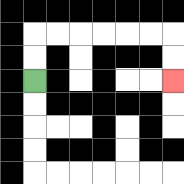{'start': '[1, 3]', 'end': '[7, 3]', 'path_directions': 'U,U,R,R,R,R,R,R,D,D', 'path_coordinates': '[[1, 3], [1, 2], [1, 1], [2, 1], [3, 1], [4, 1], [5, 1], [6, 1], [7, 1], [7, 2], [7, 3]]'}